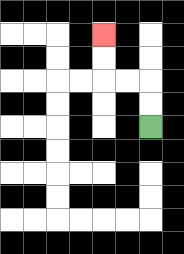{'start': '[6, 5]', 'end': '[4, 1]', 'path_directions': 'U,U,L,L,U,U', 'path_coordinates': '[[6, 5], [6, 4], [6, 3], [5, 3], [4, 3], [4, 2], [4, 1]]'}